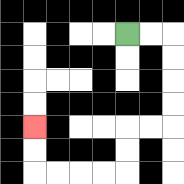{'start': '[5, 1]', 'end': '[1, 5]', 'path_directions': 'R,R,D,D,D,D,L,L,D,D,L,L,L,L,U,U', 'path_coordinates': '[[5, 1], [6, 1], [7, 1], [7, 2], [7, 3], [7, 4], [7, 5], [6, 5], [5, 5], [5, 6], [5, 7], [4, 7], [3, 7], [2, 7], [1, 7], [1, 6], [1, 5]]'}